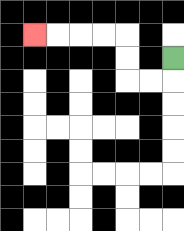{'start': '[7, 2]', 'end': '[1, 1]', 'path_directions': 'D,L,L,U,U,L,L,L,L', 'path_coordinates': '[[7, 2], [7, 3], [6, 3], [5, 3], [5, 2], [5, 1], [4, 1], [3, 1], [2, 1], [1, 1]]'}